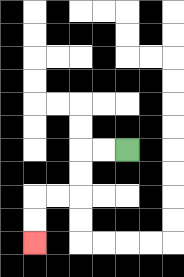{'start': '[5, 6]', 'end': '[1, 10]', 'path_directions': 'L,L,D,D,L,L,D,D', 'path_coordinates': '[[5, 6], [4, 6], [3, 6], [3, 7], [3, 8], [2, 8], [1, 8], [1, 9], [1, 10]]'}